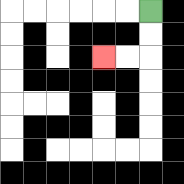{'start': '[6, 0]', 'end': '[4, 2]', 'path_directions': 'D,D,L,L', 'path_coordinates': '[[6, 0], [6, 1], [6, 2], [5, 2], [4, 2]]'}